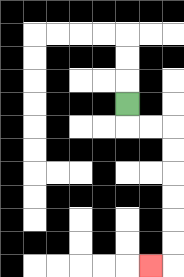{'start': '[5, 4]', 'end': '[6, 11]', 'path_directions': 'D,R,R,D,D,D,D,D,D,L', 'path_coordinates': '[[5, 4], [5, 5], [6, 5], [7, 5], [7, 6], [7, 7], [7, 8], [7, 9], [7, 10], [7, 11], [6, 11]]'}